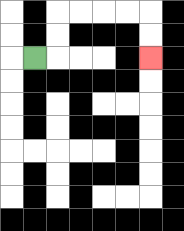{'start': '[1, 2]', 'end': '[6, 2]', 'path_directions': 'R,U,U,R,R,R,R,D,D', 'path_coordinates': '[[1, 2], [2, 2], [2, 1], [2, 0], [3, 0], [4, 0], [5, 0], [6, 0], [6, 1], [6, 2]]'}